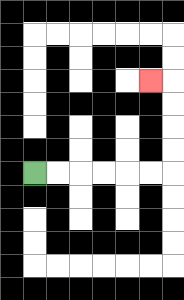{'start': '[1, 7]', 'end': '[6, 3]', 'path_directions': 'R,R,R,R,R,R,U,U,U,U,L', 'path_coordinates': '[[1, 7], [2, 7], [3, 7], [4, 7], [5, 7], [6, 7], [7, 7], [7, 6], [7, 5], [7, 4], [7, 3], [6, 3]]'}